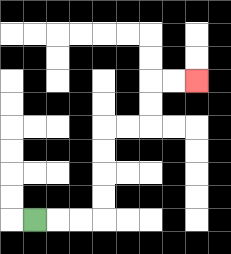{'start': '[1, 9]', 'end': '[8, 3]', 'path_directions': 'R,R,R,U,U,U,U,R,R,U,U,R,R', 'path_coordinates': '[[1, 9], [2, 9], [3, 9], [4, 9], [4, 8], [4, 7], [4, 6], [4, 5], [5, 5], [6, 5], [6, 4], [6, 3], [7, 3], [8, 3]]'}